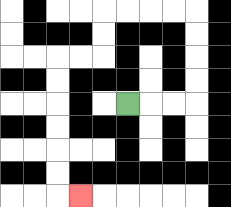{'start': '[5, 4]', 'end': '[3, 8]', 'path_directions': 'R,R,R,U,U,U,U,L,L,L,L,D,D,L,L,D,D,D,D,D,D,R', 'path_coordinates': '[[5, 4], [6, 4], [7, 4], [8, 4], [8, 3], [8, 2], [8, 1], [8, 0], [7, 0], [6, 0], [5, 0], [4, 0], [4, 1], [4, 2], [3, 2], [2, 2], [2, 3], [2, 4], [2, 5], [2, 6], [2, 7], [2, 8], [3, 8]]'}